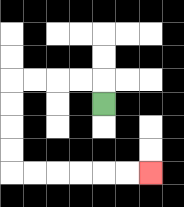{'start': '[4, 4]', 'end': '[6, 7]', 'path_directions': 'U,L,L,L,L,D,D,D,D,R,R,R,R,R,R', 'path_coordinates': '[[4, 4], [4, 3], [3, 3], [2, 3], [1, 3], [0, 3], [0, 4], [0, 5], [0, 6], [0, 7], [1, 7], [2, 7], [3, 7], [4, 7], [5, 7], [6, 7]]'}